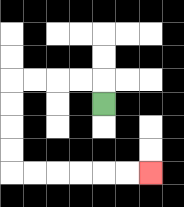{'start': '[4, 4]', 'end': '[6, 7]', 'path_directions': 'U,L,L,L,L,D,D,D,D,R,R,R,R,R,R', 'path_coordinates': '[[4, 4], [4, 3], [3, 3], [2, 3], [1, 3], [0, 3], [0, 4], [0, 5], [0, 6], [0, 7], [1, 7], [2, 7], [3, 7], [4, 7], [5, 7], [6, 7]]'}